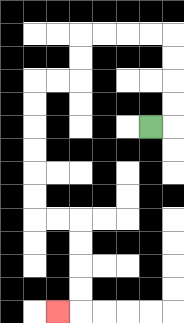{'start': '[6, 5]', 'end': '[2, 13]', 'path_directions': 'R,U,U,U,U,L,L,L,L,D,D,L,L,D,D,D,D,D,D,R,R,D,D,D,D,L', 'path_coordinates': '[[6, 5], [7, 5], [7, 4], [7, 3], [7, 2], [7, 1], [6, 1], [5, 1], [4, 1], [3, 1], [3, 2], [3, 3], [2, 3], [1, 3], [1, 4], [1, 5], [1, 6], [1, 7], [1, 8], [1, 9], [2, 9], [3, 9], [3, 10], [3, 11], [3, 12], [3, 13], [2, 13]]'}